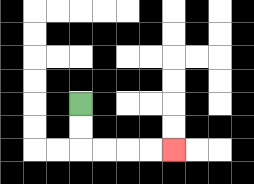{'start': '[3, 4]', 'end': '[7, 6]', 'path_directions': 'D,D,R,R,R,R', 'path_coordinates': '[[3, 4], [3, 5], [3, 6], [4, 6], [5, 6], [6, 6], [7, 6]]'}